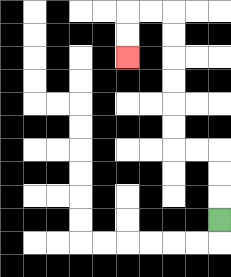{'start': '[9, 9]', 'end': '[5, 2]', 'path_directions': 'U,U,U,L,L,U,U,U,U,U,U,L,L,D,D', 'path_coordinates': '[[9, 9], [9, 8], [9, 7], [9, 6], [8, 6], [7, 6], [7, 5], [7, 4], [7, 3], [7, 2], [7, 1], [7, 0], [6, 0], [5, 0], [5, 1], [5, 2]]'}